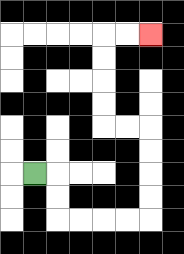{'start': '[1, 7]', 'end': '[6, 1]', 'path_directions': 'R,D,D,R,R,R,R,U,U,U,U,L,L,U,U,U,U,R,R', 'path_coordinates': '[[1, 7], [2, 7], [2, 8], [2, 9], [3, 9], [4, 9], [5, 9], [6, 9], [6, 8], [6, 7], [6, 6], [6, 5], [5, 5], [4, 5], [4, 4], [4, 3], [4, 2], [4, 1], [5, 1], [6, 1]]'}